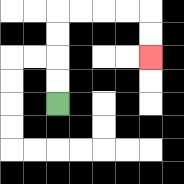{'start': '[2, 4]', 'end': '[6, 2]', 'path_directions': 'U,U,U,U,R,R,R,R,D,D', 'path_coordinates': '[[2, 4], [2, 3], [2, 2], [2, 1], [2, 0], [3, 0], [4, 0], [5, 0], [6, 0], [6, 1], [6, 2]]'}